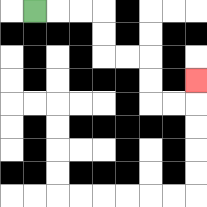{'start': '[1, 0]', 'end': '[8, 3]', 'path_directions': 'R,R,R,D,D,R,R,D,D,R,R,U', 'path_coordinates': '[[1, 0], [2, 0], [3, 0], [4, 0], [4, 1], [4, 2], [5, 2], [6, 2], [6, 3], [6, 4], [7, 4], [8, 4], [8, 3]]'}